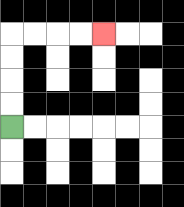{'start': '[0, 5]', 'end': '[4, 1]', 'path_directions': 'U,U,U,U,R,R,R,R', 'path_coordinates': '[[0, 5], [0, 4], [0, 3], [0, 2], [0, 1], [1, 1], [2, 1], [3, 1], [4, 1]]'}